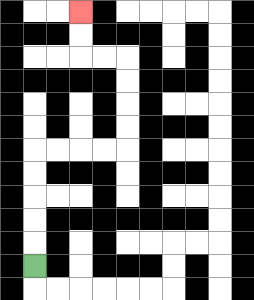{'start': '[1, 11]', 'end': '[3, 0]', 'path_directions': 'U,U,U,U,U,R,R,R,R,U,U,U,U,L,L,U,U', 'path_coordinates': '[[1, 11], [1, 10], [1, 9], [1, 8], [1, 7], [1, 6], [2, 6], [3, 6], [4, 6], [5, 6], [5, 5], [5, 4], [5, 3], [5, 2], [4, 2], [3, 2], [3, 1], [3, 0]]'}